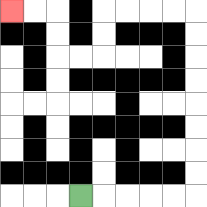{'start': '[3, 8]', 'end': '[0, 0]', 'path_directions': 'R,R,R,R,R,U,U,U,U,U,U,U,U,L,L,L,L,D,D,L,L,U,U,L,L', 'path_coordinates': '[[3, 8], [4, 8], [5, 8], [6, 8], [7, 8], [8, 8], [8, 7], [8, 6], [8, 5], [8, 4], [8, 3], [8, 2], [8, 1], [8, 0], [7, 0], [6, 0], [5, 0], [4, 0], [4, 1], [4, 2], [3, 2], [2, 2], [2, 1], [2, 0], [1, 0], [0, 0]]'}